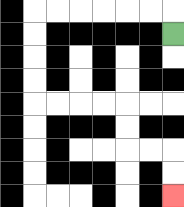{'start': '[7, 1]', 'end': '[7, 8]', 'path_directions': 'U,L,L,L,L,L,L,D,D,D,D,R,R,R,R,D,D,R,R,D,D', 'path_coordinates': '[[7, 1], [7, 0], [6, 0], [5, 0], [4, 0], [3, 0], [2, 0], [1, 0], [1, 1], [1, 2], [1, 3], [1, 4], [2, 4], [3, 4], [4, 4], [5, 4], [5, 5], [5, 6], [6, 6], [7, 6], [7, 7], [7, 8]]'}